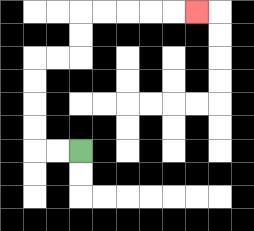{'start': '[3, 6]', 'end': '[8, 0]', 'path_directions': 'L,L,U,U,U,U,R,R,U,U,R,R,R,R,R', 'path_coordinates': '[[3, 6], [2, 6], [1, 6], [1, 5], [1, 4], [1, 3], [1, 2], [2, 2], [3, 2], [3, 1], [3, 0], [4, 0], [5, 0], [6, 0], [7, 0], [8, 0]]'}